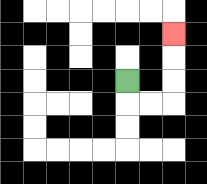{'start': '[5, 3]', 'end': '[7, 1]', 'path_directions': 'D,R,R,U,U,U', 'path_coordinates': '[[5, 3], [5, 4], [6, 4], [7, 4], [7, 3], [7, 2], [7, 1]]'}